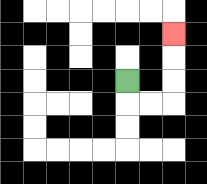{'start': '[5, 3]', 'end': '[7, 1]', 'path_directions': 'D,R,R,U,U,U', 'path_coordinates': '[[5, 3], [5, 4], [6, 4], [7, 4], [7, 3], [7, 2], [7, 1]]'}